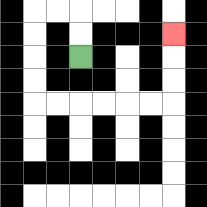{'start': '[3, 2]', 'end': '[7, 1]', 'path_directions': 'U,U,L,L,D,D,D,D,R,R,R,R,R,R,U,U,U', 'path_coordinates': '[[3, 2], [3, 1], [3, 0], [2, 0], [1, 0], [1, 1], [1, 2], [1, 3], [1, 4], [2, 4], [3, 4], [4, 4], [5, 4], [6, 4], [7, 4], [7, 3], [7, 2], [7, 1]]'}